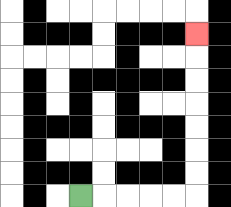{'start': '[3, 8]', 'end': '[8, 1]', 'path_directions': 'R,R,R,R,R,U,U,U,U,U,U,U', 'path_coordinates': '[[3, 8], [4, 8], [5, 8], [6, 8], [7, 8], [8, 8], [8, 7], [8, 6], [8, 5], [8, 4], [8, 3], [8, 2], [8, 1]]'}